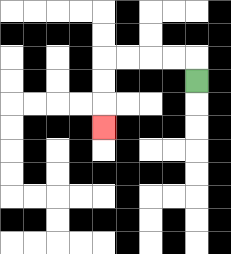{'start': '[8, 3]', 'end': '[4, 5]', 'path_directions': 'U,L,L,L,L,D,D,D', 'path_coordinates': '[[8, 3], [8, 2], [7, 2], [6, 2], [5, 2], [4, 2], [4, 3], [4, 4], [4, 5]]'}